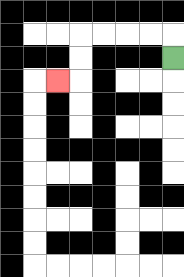{'start': '[7, 2]', 'end': '[2, 3]', 'path_directions': 'U,L,L,L,L,D,D,L', 'path_coordinates': '[[7, 2], [7, 1], [6, 1], [5, 1], [4, 1], [3, 1], [3, 2], [3, 3], [2, 3]]'}